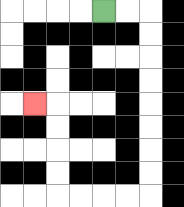{'start': '[4, 0]', 'end': '[1, 4]', 'path_directions': 'R,R,D,D,D,D,D,D,D,D,L,L,L,L,U,U,U,U,L', 'path_coordinates': '[[4, 0], [5, 0], [6, 0], [6, 1], [6, 2], [6, 3], [6, 4], [6, 5], [6, 6], [6, 7], [6, 8], [5, 8], [4, 8], [3, 8], [2, 8], [2, 7], [2, 6], [2, 5], [2, 4], [1, 4]]'}